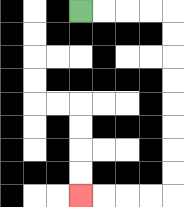{'start': '[3, 0]', 'end': '[3, 8]', 'path_directions': 'R,R,R,R,D,D,D,D,D,D,D,D,L,L,L,L', 'path_coordinates': '[[3, 0], [4, 0], [5, 0], [6, 0], [7, 0], [7, 1], [7, 2], [7, 3], [7, 4], [7, 5], [7, 6], [7, 7], [7, 8], [6, 8], [5, 8], [4, 8], [3, 8]]'}